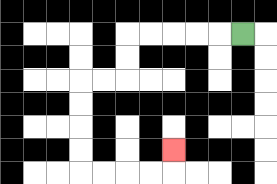{'start': '[10, 1]', 'end': '[7, 6]', 'path_directions': 'L,L,L,L,L,D,D,L,L,D,D,D,D,R,R,R,R,U', 'path_coordinates': '[[10, 1], [9, 1], [8, 1], [7, 1], [6, 1], [5, 1], [5, 2], [5, 3], [4, 3], [3, 3], [3, 4], [3, 5], [3, 6], [3, 7], [4, 7], [5, 7], [6, 7], [7, 7], [7, 6]]'}